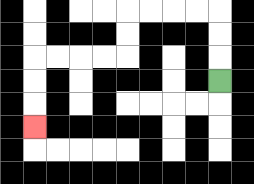{'start': '[9, 3]', 'end': '[1, 5]', 'path_directions': 'U,U,U,L,L,L,L,D,D,L,L,L,L,D,D,D', 'path_coordinates': '[[9, 3], [9, 2], [9, 1], [9, 0], [8, 0], [7, 0], [6, 0], [5, 0], [5, 1], [5, 2], [4, 2], [3, 2], [2, 2], [1, 2], [1, 3], [1, 4], [1, 5]]'}